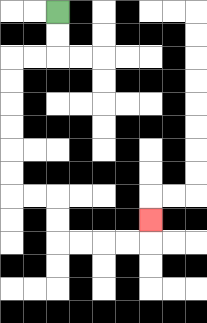{'start': '[2, 0]', 'end': '[6, 9]', 'path_directions': 'D,D,L,L,D,D,D,D,D,D,R,R,D,D,R,R,R,R,U', 'path_coordinates': '[[2, 0], [2, 1], [2, 2], [1, 2], [0, 2], [0, 3], [0, 4], [0, 5], [0, 6], [0, 7], [0, 8], [1, 8], [2, 8], [2, 9], [2, 10], [3, 10], [4, 10], [5, 10], [6, 10], [6, 9]]'}